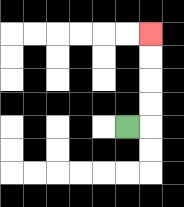{'start': '[5, 5]', 'end': '[6, 1]', 'path_directions': 'R,U,U,U,U', 'path_coordinates': '[[5, 5], [6, 5], [6, 4], [6, 3], [6, 2], [6, 1]]'}